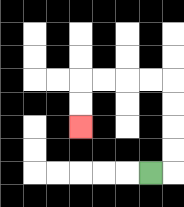{'start': '[6, 7]', 'end': '[3, 5]', 'path_directions': 'R,U,U,U,U,L,L,L,L,D,D', 'path_coordinates': '[[6, 7], [7, 7], [7, 6], [7, 5], [7, 4], [7, 3], [6, 3], [5, 3], [4, 3], [3, 3], [3, 4], [3, 5]]'}